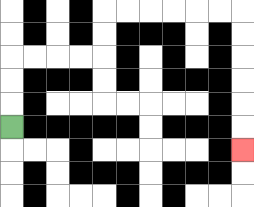{'start': '[0, 5]', 'end': '[10, 6]', 'path_directions': 'U,U,U,R,R,R,R,U,U,R,R,R,R,R,R,D,D,D,D,D,D', 'path_coordinates': '[[0, 5], [0, 4], [0, 3], [0, 2], [1, 2], [2, 2], [3, 2], [4, 2], [4, 1], [4, 0], [5, 0], [6, 0], [7, 0], [8, 0], [9, 0], [10, 0], [10, 1], [10, 2], [10, 3], [10, 4], [10, 5], [10, 6]]'}